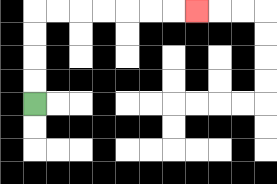{'start': '[1, 4]', 'end': '[8, 0]', 'path_directions': 'U,U,U,U,R,R,R,R,R,R,R', 'path_coordinates': '[[1, 4], [1, 3], [1, 2], [1, 1], [1, 0], [2, 0], [3, 0], [4, 0], [5, 0], [6, 0], [7, 0], [8, 0]]'}